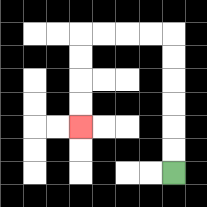{'start': '[7, 7]', 'end': '[3, 5]', 'path_directions': 'U,U,U,U,U,U,L,L,L,L,D,D,D,D', 'path_coordinates': '[[7, 7], [7, 6], [7, 5], [7, 4], [7, 3], [7, 2], [7, 1], [6, 1], [5, 1], [4, 1], [3, 1], [3, 2], [3, 3], [3, 4], [3, 5]]'}